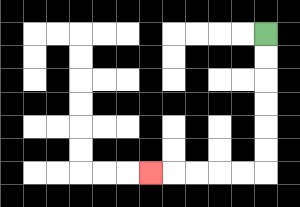{'start': '[11, 1]', 'end': '[6, 7]', 'path_directions': 'D,D,D,D,D,D,L,L,L,L,L', 'path_coordinates': '[[11, 1], [11, 2], [11, 3], [11, 4], [11, 5], [11, 6], [11, 7], [10, 7], [9, 7], [8, 7], [7, 7], [6, 7]]'}